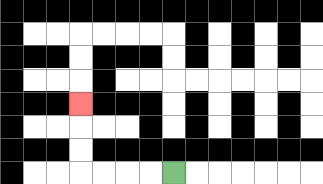{'start': '[7, 7]', 'end': '[3, 4]', 'path_directions': 'L,L,L,L,U,U,U', 'path_coordinates': '[[7, 7], [6, 7], [5, 7], [4, 7], [3, 7], [3, 6], [3, 5], [3, 4]]'}